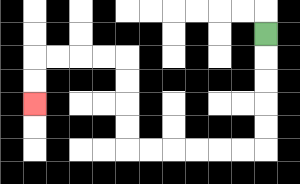{'start': '[11, 1]', 'end': '[1, 4]', 'path_directions': 'D,D,D,D,D,L,L,L,L,L,L,U,U,U,U,L,L,L,L,D,D', 'path_coordinates': '[[11, 1], [11, 2], [11, 3], [11, 4], [11, 5], [11, 6], [10, 6], [9, 6], [8, 6], [7, 6], [6, 6], [5, 6], [5, 5], [5, 4], [5, 3], [5, 2], [4, 2], [3, 2], [2, 2], [1, 2], [1, 3], [1, 4]]'}